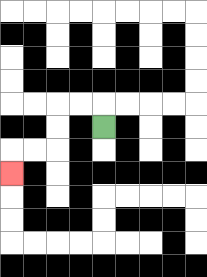{'start': '[4, 5]', 'end': '[0, 7]', 'path_directions': 'U,L,L,D,D,L,L,D', 'path_coordinates': '[[4, 5], [4, 4], [3, 4], [2, 4], [2, 5], [2, 6], [1, 6], [0, 6], [0, 7]]'}